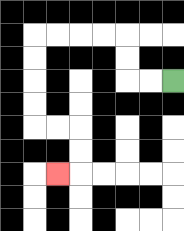{'start': '[7, 3]', 'end': '[2, 7]', 'path_directions': 'L,L,U,U,L,L,L,L,D,D,D,D,R,R,D,D,L', 'path_coordinates': '[[7, 3], [6, 3], [5, 3], [5, 2], [5, 1], [4, 1], [3, 1], [2, 1], [1, 1], [1, 2], [1, 3], [1, 4], [1, 5], [2, 5], [3, 5], [3, 6], [3, 7], [2, 7]]'}